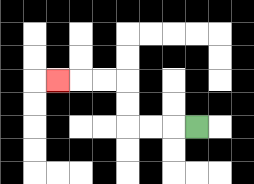{'start': '[8, 5]', 'end': '[2, 3]', 'path_directions': 'L,L,L,U,U,L,L,L', 'path_coordinates': '[[8, 5], [7, 5], [6, 5], [5, 5], [5, 4], [5, 3], [4, 3], [3, 3], [2, 3]]'}